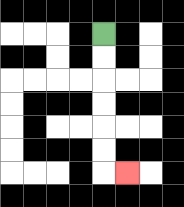{'start': '[4, 1]', 'end': '[5, 7]', 'path_directions': 'D,D,D,D,D,D,R', 'path_coordinates': '[[4, 1], [4, 2], [4, 3], [4, 4], [4, 5], [4, 6], [4, 7], [5, 7]]'}